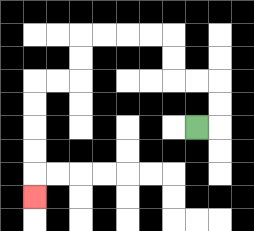{'start': '[8, 5]', 'end': '[1, 8]', 'path_directions': 'R,U,U,L,L,U,U,L,L,L,L,D,D,L,L,D,D,D,D,D', 'path_coordinates': '[[8, 5], [9, 5], [9, 4], [9, 3], [8, 3], [7, 3], [7, 2], [7, 1], [6, 1], [5, 1], [4, 1], [3, 1], [3, 2], [3, 3], [2, 3], [1, 3], [1, 4], [1, 5], [1, 6], [1, 7], [1, 8]]'}